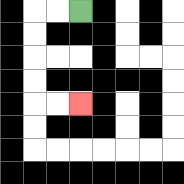{'start': '[3, 0]', 'end': '[3, 4]', 'path_directions': 'L,L,D,D,D,D,R,R', 'path_coordinates': '[[3, 0], [2, 0], [1, 0], [1, 1], [1, 2], [1, 3], [1, 4], [2, 4], [3, 4]]'}